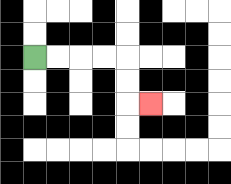{'start': '[1, 2]', 'end': '[6, 4]', 'path_directions': 'R,R,R,R,D,D,R', 'path_coordinates': '[[1, 2], [2, 2], [3, 2], [4, 2], [5, 2], [5, 3], [5, 4], [6, 4]]'}